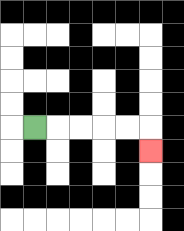{'start': '[1, 5]', 'end': '[6, 6]', 'path_directions': 'R,R,R,R,R,D', 'path_coordinates': '[[1, 5], [2, 5], [3, 5], [4, 5], [5, 5], [6, 5], [6, 6]]'}